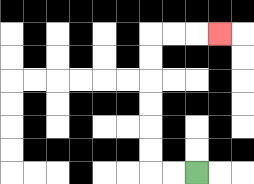{'start': '[8, 7]', 'end': '[9, 1]', 'path_directions': 'L,L,U,U,U,U,U,U,R,R,R', 'path_coordinates': '[[8, 7], [7, 7], [6, 7], [6, 6], [6, 5], [6, 4], [6, 3], [6, 2], [6, 1], [7, 1], [8, 1], [9, 1]]'}